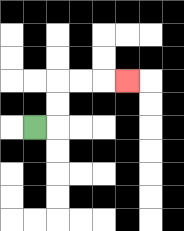{'start': '[1, 5]', 'end': '[5, 3]', 'path_directions': 'R,U,U,R,R,R', 'path_coordinates': '[[1, 5], [2, 5], [2, 4], [2, 3], [3, 3], [4, 3], [5, 3]]'}